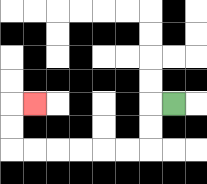{'start': '[7, 4]', 'end': '[1, 4]', 'path_directions': 'L,D,D,L,L,L,L,L,L,U,U,R', 'path_coordinates': '[[7, 4], [6, 4], [6, 5], [6, 6], [5, 6], [4, 6], [3, 6], [2, 6], [1, 6], [0, 6], [0, 5], [0, 4], [1, 4]]'}